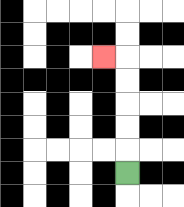{'start': '[5, 7]', 'end': '[4, 2]', 'path_directions': 'U,U,U,U,U,L', 'path_coordinates': '[[5, 7], [5, 6], [5, 5], [5, 4], [5, 3], [5, 2], [4, 2]]'}